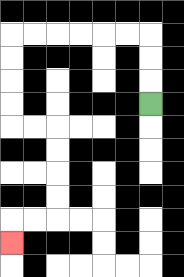{'start': '[6, 4]', 'end': '[0, 10]', 'path_directions': 'U,U,U,L,L,L,L,L,L,D,D,D,D,R,R,D,D,D,D,L,L,D', 'path_coordinates': '[[6, 4], [6, 3], [6, 2], [6, 1], [5, 1], [4, 1], [3, 1], [2, 1], [1, 1], [0, 1], [0, 2], [0, 3], [0, 4], [0, 5], [1, 5], [2, 5], [2, 6], [2, 7], [2, 8], [2, 9], [1, 9], [0, 9], [0, 10]]'}